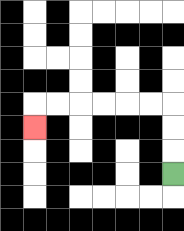{'start': '[7, 7]', 'end': '[1, 5]', 'path_directions': 'U,U,U,L,L,L,L,L,L,D', 'path_coordinates': '[[7, 7], [7, 6], [7, 5], [7, 4], [6, 4], [5, 4], [4, 4], [3, 4], [2, 4], [1, 4], [1, 5]]'}